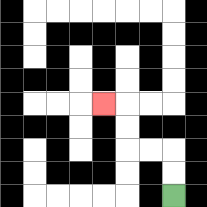{'start': '[7, 8]', 'end': '[4, 4]', 'path_directions': 'U,U,L,L,U,U,L', 'path_coordinates': '[[7, 8], [7, 7], [7, 6], [6, 6], [5, 6], [5, 5], [5, 4], [4, 4]]'}